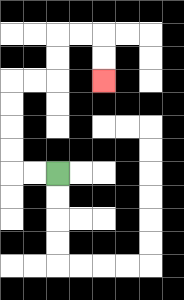{'start': '[2, 7]', 'end': '[4, 3]', 'path_directions': 'L,L,U,U,U,U,R,R,U,U,R,R,D,D', 'path_coordinates': '[[2, 7], [1, 7], [0, 7], [0, 6], [0, 5], [0, 4], [0, 3], [1, 3], [2, 3], [2, 2], [2, 1], [3, 1], [4, 1], [4, 2], [4, 3]]'}